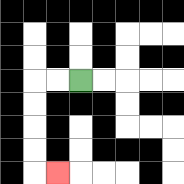{'start': '[3, 3]', 'end': '[2, 7]', 'path_directions': 'L,L,D,D,D,D,R', 'path_coordinates': '[[3, 3], [2, 3], [1, 3], [1, 4], [1, 5], [1, 6], [1, 7], [2, 7]]'}